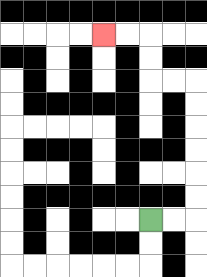{'start': '[6, 9]', 'end': '[4, 1]', 'path_directions': 'R,R,U,U,U,U,U,U,L,L,U,U,L,L', 'path_coordinates': '[[6, 9], [7, 9], [8, 9], [8, 8], [8, 7], [8, 6], [8, 5], [8, 4], [8, 3], [7, 3], [6, 3], [6, 2], [6, 1], [5, 1], [4, 1]]'}